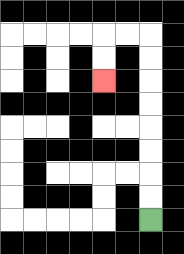{'start': '[6, 9]', 'end': '[4, 3]', 'path_directions': 'U,U,U,U,U,U,U,U,L,L,D,D', 'path_coordinates': '[[6, 9], [6, 8], [6, 7], [6, 6], [6, 5], [6, 4], [6, 3], [6, 2], [6, 1], [5, 1], [4, 1], [4, 2], [4, 3]]'}